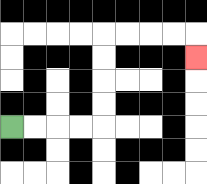{'start': '[0, 5]', 'end': '[8, 2]', 'path_directions': 'R,R,R,R,U,U,U,U,R,R,R,R,D', 'path_coordinates': '[[0, 5], [1, 5], [2, 5], [3, 5], [4, 5], [4, 4], [4, 3], [4, 2], [4, 1], [5, 1], [6, 1], [7, 1], [8, 1], [8, 2]]'}